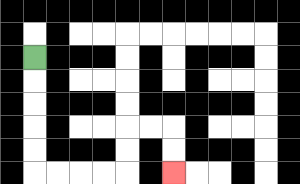{'start': '[1, 2]', 'end': '[7, 7]', 'path_directions': 'D,D,D,D,D,R,R,R,R,U,U,R,R,D,D', 'path_coordinates': '[[1, 2], [1, 3], [1, 4], [1, 5], [1, 6], [1, 7], [2, 7], [3, 7], [4, 7], [5, 7], [5, 6], [5, 5], [6, 5], [7, 5], [7, 6], [7, 7]]'}